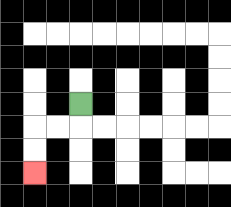{'start': '[3, 4]', 'end': '[1, 7]', 'path_directions': 'D,L,L,D,D', 'path_coordinates': '[[3, 4], [3, 5], [2, 5], [1, 5], [1, 6], [1, 7]]'}